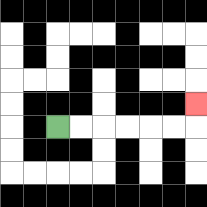{'start': '[2, 5]', 'end': '[8, 4]', 'path_directions': 'R,R,R,R,R,R,U', 'path_coordinates': '[[2, 5], [3, 5], [4, 5], [5, 5], [6, 5], [7, 5], [8, 5], [8, 4]]'}